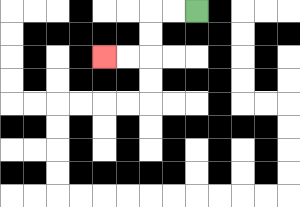{'start': '[8, 0]', 'end': '[4, 2]', 'path_directions': 'L,L,D,D,L,L', 'path_coordinates': '[[8, 0], [7, 0], [6, 0], [6, 1], [6, 2], [5, 2], [4, 2]]'}